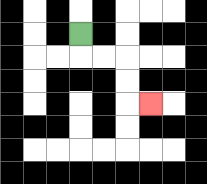{'start': '[3, 1]', 'end': '[6, 4]', 'path_directions': 'D,R,R,D,D,R', 'path_coordinates': '[[3, 1], [3, 2], [4, 2], [5, 2], [5, 3], [5, 4], [6, 4]]'}